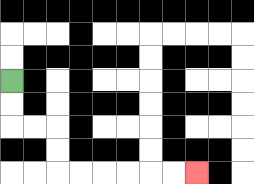{'start': '[0, 3]', 'end': '[8, 7]', 'path_directions': 'D,D,R,R,D,D,R,R,R,R,R,R', 'path_coordinates': '[[0, 3], [0, 4], [0, 5], [1, 5], [2, 5], [2, 6], [2, 7], [3, 7], [4, 7], [5, 7], [6, 7], [7, 7], [8, 7]]'}